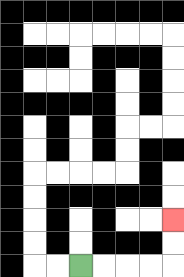{'start': '[3, 11]', 'end': '[7, 9]', 'path_directions': 'R,R,R,R,U,U', 'path_coordinates': '[[3, 11], [4, 11], [5, 11], [6, 11], [7, 11], [7, 10], [7, 9]]'}